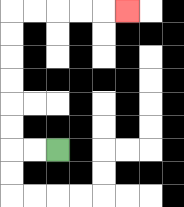{'start': '[2, 6]', 'end': '[5, 0]', 'path_directions': 'L,L,U,U,U,U,U,U,R,R,R,R,R', 'path_coordinates': '[[2, 6], [1, 6], [0, 6], [0, 5], [0, 4], [0, 3], [0, 2], [0, 1], [0, 0], [1, 0], [2, 0], [3, 0], [4, 0], [5, 0]]'}